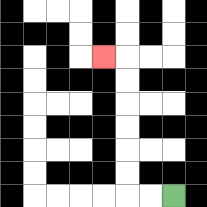{'start': '[7, 8]', 'end': '[4, 2]', 'path_directions': 'L,L,U,U,U,U,U,U,L', 'path_coordinates': '[[7, 8], [6, 8], [5, 8], [5, 7], [5, 6], [5, 5], [5, 4], [5, 3], [5, 2], [4, 2]]'}